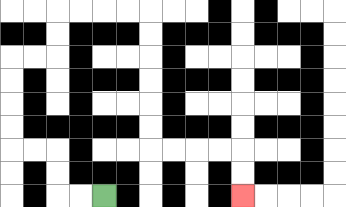{'start': '[4, 8]', 'end': '[10, 8]', 'path_directions': 'L,L,U,U,L,L,U,U,U,U,R,R,U,U,R,R,R,R,D,D,D,D,D,D,R,R,R,R,D,D', 'path_coordinates': '[[4, 8], [3, 8], [2, 8], [2, 7], [2, 6], [1, 6], [0, 6], [0, 5], [0, 4], [0, 3], [0, 2], [1, 2], [2, 2], [2, 1], [2, 0], [3, 0], [4, 0], [5, 0], [6, 0], [6, 1], [6, 2], [6, 3], [6, 4], [6, 5], [6, 6], [7, 6], [8, 6], [9, 6], [10, 6], [10, 7], [10, 8]]'}